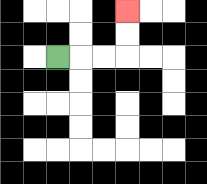{'start': '[2, 2]', 'end': '[5, 0]', 'path_directions': 'R,R,R,U,U', 'path_coordinates': '[[2, 2], [3, 2], [4, 2], [5, 2], [5, 1], [5, 0]]'}